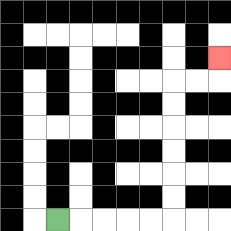{'start': '[2, 9]', 'end': '[9, 2]', 'path_directions': 'R,R,R,R,R,U,U,U,U,U,U,R,R,U', 'path_coordinates': '[[2, 9], [3, 9], [4, 9], [5, 9], [6, 9], [7, 9], [7, 8], [7, 7], [7, 6], [7, 5], [7, 4], [7, 3], [8, 3], [9, 3], [9, 2]]'}